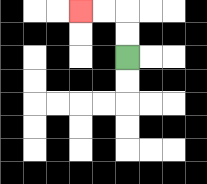{'start': '[5, 2]', 'end': '[3, 0]', 'path_directions': 'U,U,L,L', 'path_coordinates': '[[5, 2], [5, 1], [5, 0], [4, 0], [3, 0]]'}